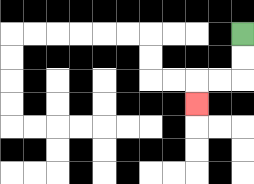{'start': '[10, 1]', 'end': '[8, 4]', 'path_directions': 'D,D,L,L,D', 'path_coordinates': '[[10, 1], [10, 2], [10, 3], [9, 3], [8, 3], [8, 4]]'}